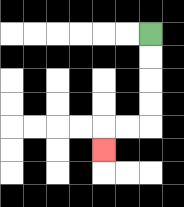{'start': '[6, 1]', 'end': '[4, 6]', 'path_directions': 'D,D,D,D,L,L,D', 'path_coordinates': '[[6, 1], [6, 2], [6, 3], [6, 4], [6, 5], [5, 5], [4, 5], [4, 6]]'}